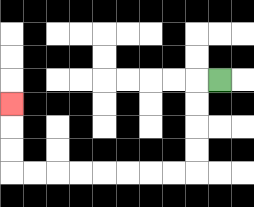{'start': '[9, 3]', 'end': '[0, 4]', 'path_directions': 'L,D,D,D,D,L,L,L,L,L,L,L,L,U,U,U', 'path_coordinates': '[[9, 3], [8, 3], [8, 4], [8, 5], [8, 6], [8, 7], [7, 7], [6, 7], [5, 7], [4, 7], [3, 7], [2, 7], [1, 7], [0, 7], [0, 6], [0, 5], [0, 4]]'}